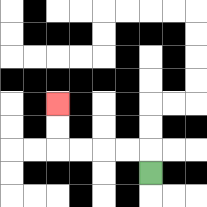{'start': '[6, 7]', 'end': '[2, 4]', 'path_directions': 'U,L,L,L,L,U,U', 'path_coordinates': '[[6, 7], [6, 6], [5, 6], [4, 6], [3, 6], [2, 6], [2, 5], [2, 4]]'}